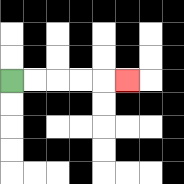{'start': '[0, 3]', 'end': '[5, 3]', 'path_directions': 'R,R,R,R,R', 'path_coordinates': '[[0, 3], [1, 3], [2, 3], [3, 3], [4, 3], [5, 3]]'}